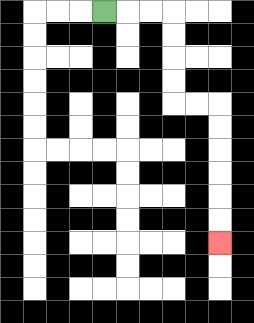{'start': '[4, 0]', 'end': '[9, 10]', 'path_directions': 'R,R,R,D,D,D,D,R,R,D,D,D,D,D,D', 'path_coordinates': '[[4, 0], [5, 0], [6, 0], [7, 0], [7, 1], [7, 2], [7, 3], [7, 4], [8, 4], [9, 4], [9, 5], [9, 6], [9, 7], [9, 8], [9, 9], [9, 10]]'}